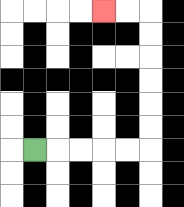{'start': '[1, 6]', 'end': '[4, 0]', 'path_directions': 'R,R,R,R,R,U,U,U,U,U,U,L,L', 'path_coordinates': '[[1, 6], [2, 6], [3, 6], [4, 6], [5, 6], [6, 6], [6, 5], [6, 4], [6, 3], [6, 2], [6, 1], [6, 0], [5, 0], [4, 0]]'}